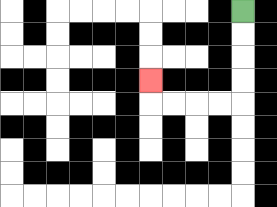{'start': '[10, 0]', 'end': '[6, 3]', 'path_directions': 'D,D,D,D,L,L,L,L,U', 'path_coordinates': '[[10, 0], [10, 1], [10, 2], [10, 3], [10, 4], [9, 4], [8, 4], [7, 4], [6, 4], [6, 3]]'}